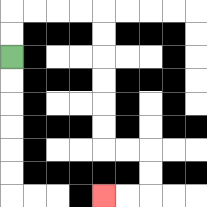{'start': '[0, 2]', 'end': '[4, 8]', 'path_directions': 'U,U,R,R,R,R,D,D,D,D,D,D,R,R,D,D,L,L', 'path_coordinates': '[[0, 2], [0, 1], [0, 0], [1, 0], [2, 0], [3, 0], [4, 0], [4, 1], [4, 2], [4, 3], [4, 4], [4, 5], [4, 6], [5, 6], [6, 6], [6, 7], [6, 8], [5, 8], [4, 8]]'}